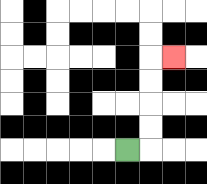{'start': '[5, 6]', 'end': '[7, 2]', 'path_directions': 'R,U,U,U,U,R', 'path_coordinates': '[[5, 6], [6, 6], [6, 5], [6, 4], [6, 3], [6, 2], [7, 2]]'}